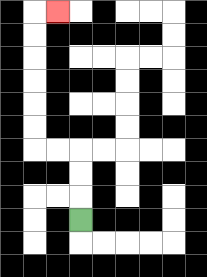{'start': '[3, 9]', 'end': '[2, 0]', 'path_directions': 'U,U,U,L,L,U,U,U,U,U,U,R', 'path_coordinates': '[[3, 9], [3, 8], [3, 7], [3, 6], [2, 6], [1, 6], [1, 5], [1, 4], [1, 3], [1, 2], [1, 1], [1, 0], [2, 0]]'}